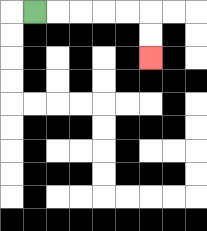{'start': '[1, 0]', 'end': '[6, 2]', 'path_directions': 'R,R,R,R,R,D,D', 'path_coordinates': '[[1, 0], [2, 0], [3, 0], [4, 0], [5, 0], [6, 0], [6, 1], [6, 2]]'}